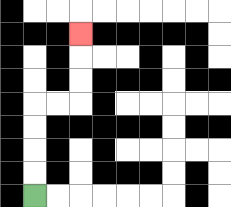{'start': '[1, 8]', 'end': '[3, 1]', 'path_directions': 'U,U,U,U,R,R,U,U,U', 'path_coordinates': '[[1, 8], [1, 7], [1, 6], [1, 5], [1, 4], [2, 4], [3, 4], [3, 3], [3, 2], [3, 1]]'}